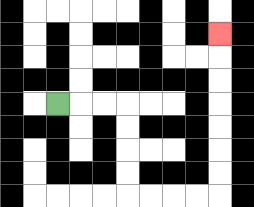{'start': '[2, 4]', 'end': '[9, 1]', 'path_directions': 'R,R,R,D,D,D,D,R,R,R,R,U,U,U,U,U,U,U', 'path_coordinates': '[[2, 4], [3, 4], [4, 4], [5, 4], [5, 5], [5, 6], [5, 7], [5, 8], [6, 8], [7, 8], [8, 8], [9, 8], [9, 7], [9, 6], [9, 5], [9, 4], [9, 3], [9, 2], [9, 1]]'}